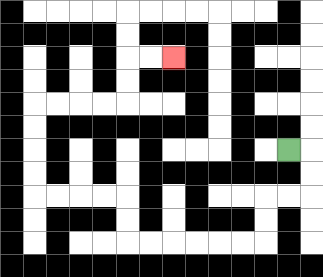{'start': '[12, 6]', 'end': '[7, 2]', 'path_directions': 'R,D,D,L,L,D,D,L,L,L,L,L,L,U,U,L,L,L,L,U,U,U,U,R,R,R,R,U,U,R,R', 'path_coordinates': '[[12, 6], [13, 6], [13, 7], [13, 8], [12, 8], [11, 8], [11, 9], [11, 10], [10, 10], [9, 10], [8, 10], [7, 10], [6, 10], [5, 10], [5, 9], [5, 8], [4, 8], [3, 8], [2, 8], [1, 8], [1, 7], [1, 6], [1, 5], [1, 4], [2, 4], [3, 4], [4, 4], [5, 4], [5, 3], [5, 2], [6, 2], [7, 2]]'}